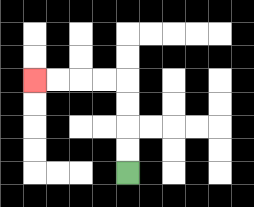{'start': '[5, 7]', 'end': '[1, 3]', 'path_directions': 'U,U,U,U,L,L,L,L', 'path_coordinates': '[[5, 7], [5, 6], [5, 5], [5, 4], [5, 3], [4, 3], [3, 3], [2, 3], [1, 3]]'}